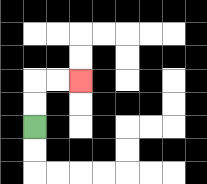{'start': '[1, 5]', 'end': '[3, 3]', 'path_directions': 'U,U,R,R', 'path_coordinates': '[[1, 5], [1, 4], [1, 3], [2, 3], [3, 3]]'}